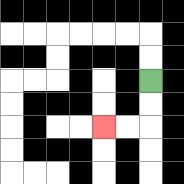{'start': '[6, 3]', 'end': '[4, 5]', 'path_directions': 'D,D,L,L', 'path_coordinates': '[[6, 3], [6, 4], [6, 5], [5, 5], [4, 5]]'}